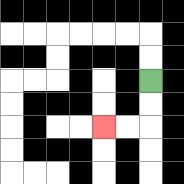{'start': '[6, 3]', 'end': '[4, 5]', 'path_directions': 'D,D,L,L', 'path_coordinates': '[[6, 3], [6, 4], [6, 5], [5, 5], [4, 5]]'}